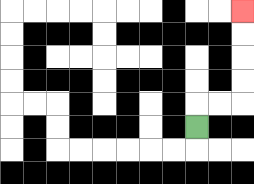{'start': '[8, 5]', 'end': '[10, 0]', 'path_directions': 'U,R,R,U,U,U,U', 'path_coordinates': '[[8, 5], [8, 4], [9, 4], [10, 4], [10, 3], [10, 2], [10, 1], [10, 0]]'}